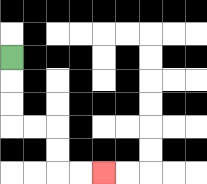{'start': '[0, 2]', 'end': '[4, 7]', 'path_directions': 'D,D,D,R,R,D,D,R,R', 'path_coordinates': '[[0, 2], [0, 3], [0, 4], [0, 5], [1, 5], [2, 5], [2, 6], [2, 7], [3, 7], [4, 7]]'}